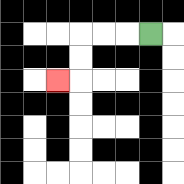{'start': '[6, 1]', 'end': '[2, 3]', 'path_directions': 'L,L,L,D,D,L', 'path_coordinates': '[[6, 1], [5, 1], [4, 1], [3, 1], [3, 2], [3, 3], [2, 3]]'}